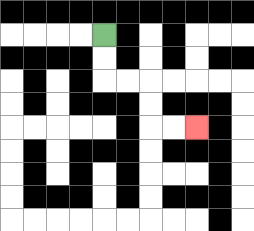{'start': '[4, 1]', 'end': '[8, 5]', 'path_directions': 'D,D,R,R,D,D,R,R', 'path_coordinates': '[[4, 1], [4, 2], [4, 3], [5, 3], [6, 3], [6, 4], [6, 5], [7, 5], [8, 5]]'}